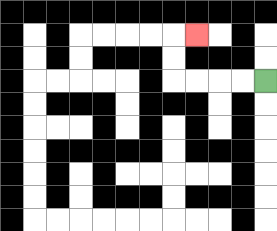{'start': '[11, 3]', 'end': '[8, 1]', 'path_directions': 'L,L,L,L,U,U,R', 'path_coordinates': '[[11, 3], [10, 3], [9, 3], [8, 3], [7, 3], [7, 2], [7, 1], [8, 1]]'}